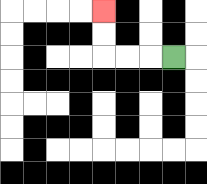{'start': '[7, 2]', 'end': '[4, 0]', 'path_directions': 'L,L,L,U,U', 'path_coordinates': '[[7, 2], [6, 2], [5, 2], [4, 2], [4, 1], [4, 0]]'}